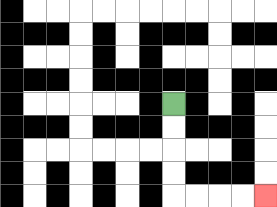{'start': '[7, 4]', 'end': '[11, 8]', 'path_directions': 'D,D,D,D,R,R,R,R', 'path_coordinates': '[[7, 4], [7, 5], [7, 6], [7, 7], [7, 8], [8, 8], [9, 8], [10, 8], [11, 8]]'}